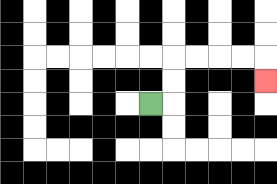{'start': '[6, 4]', 'end': '[11, 3]', 'path_directions': 'R,U,U,R,R,R,R,D', 'path_coordinates': '[[6, 4], [7, 4], [7, 3], [7, 2], [8, 2], [9, 2], [10, 2], [11, 2], [11, 3]]'}